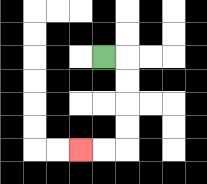{'start': '[4, 2]', 'end': '[3, 6]', 'path_directions': 'R,D,D,D,D,L,L', 'path_coordinates': '[[4, 2], [5, 2], [5, 3], [5, 4], [5, 5], [5, 6], [4, 6], [3, 6]]'}